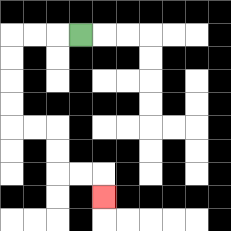{'start': '[3, 1]', 'end': '[4, 8]', 'path_directions': 'L,L,L,D,D,D,D,R,R,D,D,R,R,D', 'path_coordinates': '[[3, 1], [2, 1], [1, 1], [0, 1], [0, 2], [0, 3], [0, 4], [0, 5], [1, 5], [2, 5], [2, 6], [2, 7], [3, 7], [4, 7], [4, 8]]'}